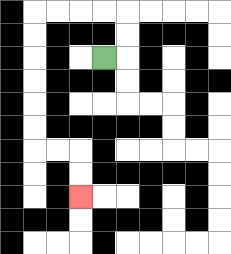{'start': '[4, 2]', 'end': '[3, 8]', 'path_directions': 'R,U,U,L,L,L,L,D,D,D,D,D,D,R,R,D,D', 'path_coordinates': '[[4, 2], [5, 2], [5, 1], [5, 0], [4, 0], [3, 0], [2, 0], [1, 0], [1, 1], [1, 2], [1, 3], [1, 4], [1, 5], [1, 6], [2, 6], [3, 6], [3, 7], [3, 8]]'}